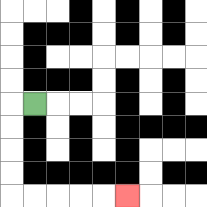{'start': '[1, 4]', 'end': '[5, 8]', 'path_directions': 'L,D,D,D,D,R,R,R,R,R', 'path_coordinates': '[[1, 4], [0, 4], [0, 5], [0, 6], [0, 7], [0, 8], [1, 8], [2, 8], [3, 8], [4, 8], [5, 8]]'}